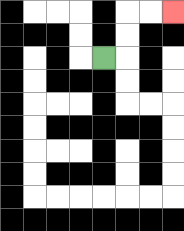{'start': '[4, 2]', 'end': '[7, 0]', 'path_directions': 'R,U,U,R,R', 'path_coordinates': '[[4, 2], [5, 2], [5, 1], [5, 0], [6, 0], [7, 0]]'}